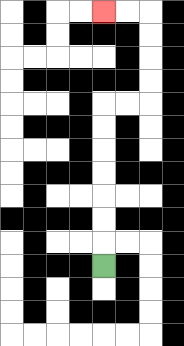{'start': '[4, 11]', 'end': '[4, 0]', 'path_directions': 'U,U,U,U,U,U,U,R,R,U,U,U,U,L,L', 'path_coordinates': '[[4, 11], [4, 10], [4, 9], [4, 8], [4, 7], [4, 6], [4, 5], [4, 4], [5, 4], [6, 4], [6, 3], [6, 2], [6, 1], [6, 0], [5, 0], [4, 0]]'}